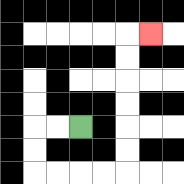{'start': '[3, 5]', 'end': '[6, 1]', 'path_directions': 'L,L,D,D,R,R,R,R,U,U,U,U,U,U,R', 'path_coordinates': '[[3, 5], [2, 5], [1, 5], [1, 6], [1, 7], [2, 7], [3, 7], [4, 7], [5, 7], [5, 6], [5, 5], [5, 4], [5, 3], [5, 2], [5, 1], [6, 1]]'}